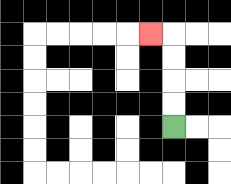{'start': '[7, 5]', 'end': '[6, 1]', 'path_directions': 'U,U,U,U,L', 'path_coordinates': '[[7, 5], [7, 4], [7, 3], [7, 2], [7, 1], [6, 1]]'}